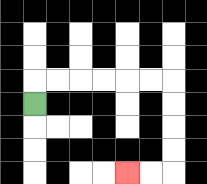{'start': '[1, 4]', 'end': '[5, 7]', 'path_directions': 'U,R,R,R,R,R,R,D,D,D,D,L,L', 'path_coordinates': '[[1, 4], [1, 3], [2, 3], [3, 3], [4, 3], [5, 3], [6, 3], [7, 3], [7, 4], [7, 5], [7, 6], [7, 7], [6, 7], [5, 7]]'}